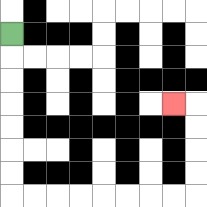{'start': '[0, 1]', 'end': '[7, 4]', 'path_directions': 'D,D,D,D,D,D,D,R,R,R,R,R,R,R,R,U,U,U,U,L', 'path_coordinates': '[[0, 1], [0, 2], [0, 3], [0, 4], [0, 5], [0, 6], [0, 7], [0, 8], [1, 8], [2, 8], [3, 8], [4, 8], [5, 8], [6, 8], [7, 8], [8, 8], [8, 7], [8, 6], [8, 5], [8, 4], [7, 4]]'}